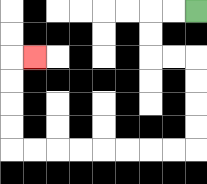{'start': '[8, 0]', 'end': '[1, 2]', 'path_directions': 'L,L,D,D,R,R,D,D,D,D,L,L,L,L,L,L,L,L,U,U,U,U,R', 'path_coordinates': '[[8, 0], [7, 0], [6, 0], [6, 1], [6, 2], [7, 2], [8, 2], [8, 3], [8, 4], [8, 5], [8, 6], [7, 6], [6, 6], [5, 6], [4, 6], [3, 6], [2, 6], [1, 6], [0, 6], [0, 5], [0, 4], [0, 3], [0, 2], [1, 2]]'}